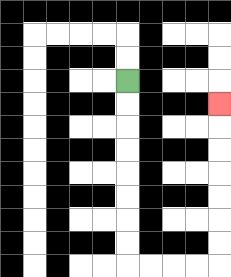{'start': '[5, 3]', 'end': '[9, 4]', 'path_directions': 'D,D,D,D,D,D,D,D,R,R,R,R,U,U,U,U,U,U,U', 'path_coordinates': '[[5, 3], [5, 4], [5, 5], [5, 6], [5, 7], [5, 8], [5, 9], [5, 10], [5, 11], [6, 11], [7, 11], [8, 11], [9, 11], [9, 10], [9, 9], [9, 8], [9, 7], [9, 6], [9, 5], [9, 4]]'}